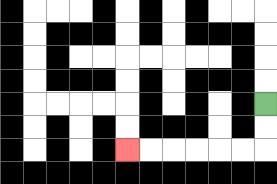{'start': '[11, 4]', 'end': '[5, 6]', 'path_directions': 'D,D,L,L,L,L,L,L', 'path_coordinates': '[[11, 4], [11, 5], [11, 6], [10, 6], [9, 6], [8, 6], [7, 6], [6, 6], [5, 6]]'}